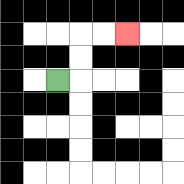{'start': '[2, 3]', 'end': '[5, 1]', 'path_directions': 'R,U,U,R,R', 'path_coordinates': '[[2, 3], [3, 3], [3, 2], [3, 1], [4, 1], [5, 1]]'}